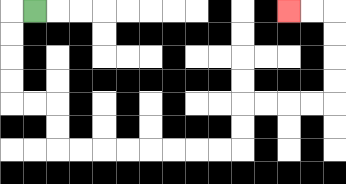{'start': '[1, 0]', 'end': '[12, 0]', 'path_directions': 'L,D,D,D,D,R,R,D,D,R,R,R,R,R,R,R,R,U,U,R,R,R,R,U,U,U,U,L,L', 'path_coordinates': '[[1, 0], [0, 0], [0, 1], [0, 2], [0, 3], [0, 4], [1, 4], [2, 4], [2, 5], [2, 6], [3, 6], [4, 6], [5, 6], [6, 6], [7, 6], [8, 6], [9, 6], [10, 6], [10, 5], [10, 4], [11, 4], [12, 4], [13, 4], [14, 4], [14, 3], [14, 2], [14, 1], [14, 0], [13, 0], [12, 0]]'}